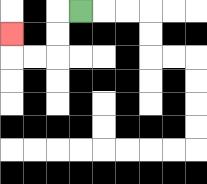{'start': '[3, 0]', 'end': '[0, 1]', 'path_directions': 'L,D,D,L,L,U', 'path_coordinates': '[[3, 0], [2, 0], [2, 1], [2, 2], [1, 2], [0, 2], [0, 1]]'}